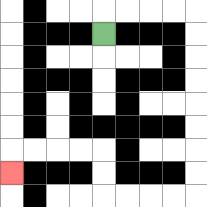{'start': '[4, 1]', 'end': '[0, 7]', 'path_directions': 'U,R,R,R,R,D,D,D,D,D,D,D,D,L,L,L,L,U,U,L,L,L,L,D', 'path_coordinates': '[[4, 1], [4, 0], [5, 0], [6, 0], [7, 0], [8, 0], [8, 1], [8, 2], [8, 3], [8, 4], [8, 5], [8, 6], [8, 7], [8, 8], [7, 8], [6, 8], [5, 8], [4, 8], [4, 7], [4, 6], [3, 6], [2, 6], [1, 6], [0, 6], [0, 7]]'}